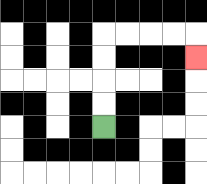{'start': '[4, 5]', 'end': '[8, 2]', 'path_directions': 'U,U,U,U,R,R,R,R,D', 'path_coordinates': '[[4, 5], [4, 4], [4, 3], [4, 2], [4, 1], [5, 1], [6, 1], [7, 1], [8, 1], [8, 2]]'}